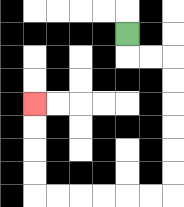{'start': '[5, 1]', 'end': '[1, 4]', 'path_directions': 'D,R,R,D,D,D,D,D,D,L,L,L,L,L,L,U,U,U,U', 'path_coordinates': '[[5, 1], [5, 2], [6, 2], [7, 2], [7, 3], [7, 4], [7, 5], [7, 6], [7, 7], [7, 8], [6, 8], [5, 8], [4, 8], [3, 8], [2, 8], [1, 8], [1, 7], [1, 6], [1, 5], [1, 4]]'}